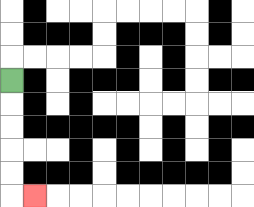{'start': '[0, 3]', 'end': '[1, 8]', 'path_directions': 'D,D,D,D,D,R', 'path_coordinates': '[[0, 3], [0, 4], [0, 5], [0, 6], [0, 7], [0, 8], [1, 8]]'}